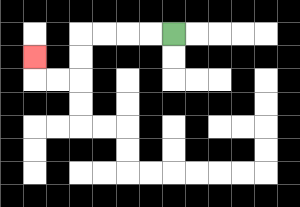{'start': '[7, 1]', 'end': '[1, 2]', 'path_directions': 'L,L,L,L,D,D,L,L,U', 'path_coordinates': '[[7, 1], [6, 1], [5, 1], [4, 1], [3, 1], [3, 2], [3, 3], [2, 3], [1, 3], [1, 2]]'}